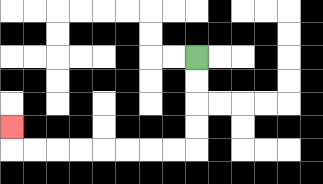{'start': '[8, 2]', 'end': '[0, 5]', 'path_directions': 'D,D,D,D,L,L,L,L,L,L,L,L,U', 'path_coordinates': '[[8, 2], [8, 3], [8, 4], [8, 5], [8, 6], [7, 6], [6, 6], [5, 6], [4, 6], [3, 6], [2, 6], [1, 6], [0, 6], [0, 5]]'}